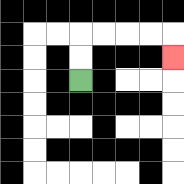{'start': '[3, 3]', 'end': '[7, 2]', 'path_directions': 'U,U,R,R,R,R,D', 'path_coordinates': '[[3, 3], [3, 2], [3, 1], [4, 1], [5, 1], [6, 1], [7, 1], [7, 2]]'}